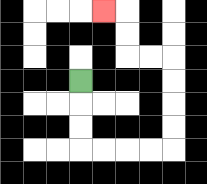{'start': '[3, 3]', 'end': '[4, 0]', 'path_directions': 'D,D,D,R,R,R,R,U,U,U,U,L,L,U,U,L', 'path_coordinates': '[[3, 3], [3, 4], [3, 5], [3, 6], [4, 6], [5, 6], [6, 6], [7, 6], [7, 5], [7, 4], [7, 3], [7, 2], [6, 2], [5, 2], [5, 1], [5, 0], [4, 0]]'}